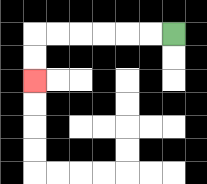{'start': '[7, 1]', 'end': '[1, 3]', 'path_directions': 'L,L,L,L,L,L,D,D', 'path_coordinates': '[[7, 1], [6, 1], [5, 1], [4, 1], [3, 1], [2, 1], [1, 1], [1, 2], [1, 3]]'}